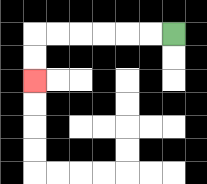{'start': '[7, 1]', 'end': '[1, 3]', 'path_directions': 'L,L,L,L,L,L,D,D', 'path_coordinates': '[[7, 1], [6, 1], [5, 1], [4, 1], [3, 1], [2, 1], [1, 1], [1, 2], [1, 3]]'}